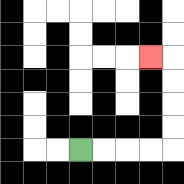{'start': '[3, 6]', 'end': '[6, 2]', 'path_directions': 'R,R,R,R,U,U,U,U,L', 'path_coordinates': '[[3, 6], [4, 6], [5, 6], [6, 6], [7, 6], [7, 5], [7, 4], [7, 3], [7, 2], [6, 2]]'}